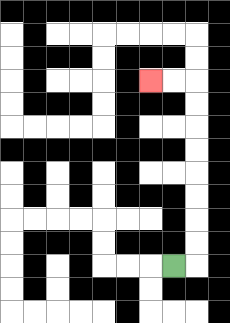{'start': '[7, 11]', 'end': '[6, 3]', 'path_directions': 'R,U,U,U,U,U,U,U,U,L,L', 'path_coordinates': '[[7, 11], [8, 11], [8, 10], [8, 9], [8, 8], [8, 7], [8, 6], [8, 5], [8, 4], [8, 3], [7, 3], [6, 3]]'}